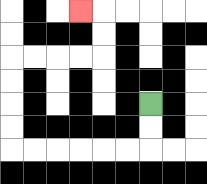{'start': '[6, 4]', 'end': '[3, 0]', 'path_directions': 'D,D,L,L,L,L,L,L,U,U,U,U,R,R,R,R,U,U,L', 'path_coordinates': '[[6, 4], [6, 5], [6, 6], [5, 6], [4, 6], [3, 6], [2, 6], [1, 6], [0, 6], [0, 5], [0, 4], [0, 3], [0, 2], [1, 2], [2, 2], [3, 2], [4, 2], [4, 1], [4, 0], [3, 0]]'}